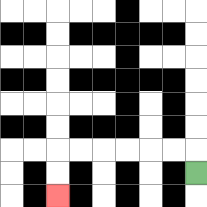{'start': '[8, 7]', 'end': '[2, 8]', 'path_directions': 'U,L,L,L,L,L,L,D,D', 'path_coordinates': '[[8, 7], [8, 6], [7, 6], [6, 6], [5, 6], [4, 6], [3, 6], [2, 6], [2, 7], [2, 8]]'}